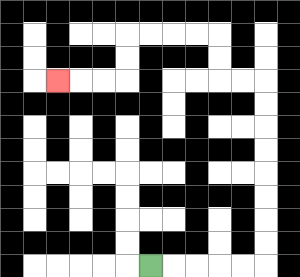{'start': '[6, 11]', 'end': '[2, 3]', 'path_directions': 'R,R,R,R,R,U,U,U,U,U,U,U,U,L,L,U,U,L,L,L,L,D,D,L,L,L', 'path_coordinates': '[[6, 11], [7, 11], [8, 11], [9, 11], [10, 11], [11, 11], [11, 10], [11, 9], [11, 8], [11, 7], [11, 6], [11, 5], [11, 4], [11, 3], [10, 3], [9, 3], [9, 2], [9, 1], [8, 1], [7, 1], [6, 1], [5, 1], [5, 2], [5, 3], [4, 3], [3, 3], [2, 3]]'}